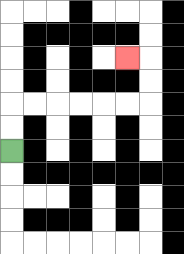{'start': '[0, 6]', 'end': '[5, 2]', 'path_directions': 'U,U,R,R,R,R,R,R,U,U,L', 'path_coordinates': '[[0, 6], [0, 5], [0, 4], [1, 4], [2, 4], [3, 4], [4, 4], [5, 4], [6, 4], [6, 3], [6, 2], [5, 2]]'}